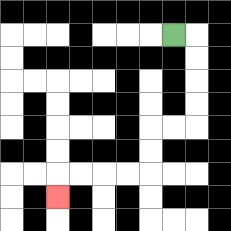{'start': '[7, 1]', 'end': '[2, 8]', 'path_directions': 'R,D,D,D,D,L,L,D,D,L,L,L,L,D', 'path_coordinates': '[[7, 1], [8, 1], [8, 2], [8, 3], [8, 4], [8, 5], [7, 5], [6, 5], [6, 6], [6, 7], [5, 7], [4, 7], [3, 7], [2, 7], [2, 8]]'}